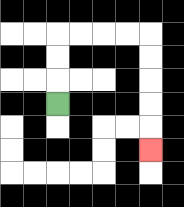{'start': '[2, 4]', 'end': '[6, 6]', 'path_directions': 'U,U,U,R,R,R,R,D,D,D,D,D', 'path_coordinates': '[[2, 4], [2, 3], [2, 2], [2, 1], [3, 1], [4, 1], [5, 1], [6, 1], [6, 2], [6, 3], [6, 4], [6, 5], [6, 6]]'}